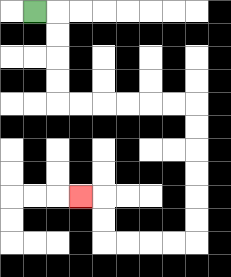{'start': '[1, 0]', 'end': '[3, 8]', 'path_directions': 'R,D,D,D,D,R,R,R,R,R,R,D,D,D,D,D,D,L,L,L,L,U,U,L', 'path_coordinates': '[[1, 0], [2, 0], [2, 1], [2, 2], [2, 3], [2, 4], [3, 4], [4, 4], [5, 4], [6, 4], [7, 4], [8, 4], [8, 5], [8, 6], [8, 7], [8, 8], [8, 9], [8, 10], [7, 10], [6, 10], [5, 10], [4, 10], [4, 9], [4, 8], [3, 8]]'}